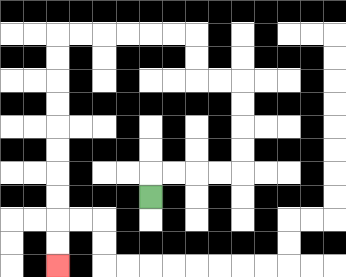{'start': '[6, 8]', 'end': '[2, 11]', 'path_directions': 'U,R,R,R,R,U,U,U,U,L,L,U,U,L,L,L,L,L,L,D,D,D,D,D,D,D,D,D,D', 'path_coordinates': '[[6, 8], [6, 7], [7, 7], [8, 7], [9, 7], [10, 7], [10, 6], [10, 5], [10, 4], [10, 3], [9, 3], [8, 3], [8, 2], [8, 1], [7, 1], [6, 1], [5, 1], [4, 1], [3, 1], [2, 1], [2, 2], [2, 3], [2, 4], [2, 5], [2, 6], [2, 7], [2, 8], [2, 9], [2, 10], [2, 11]]'}